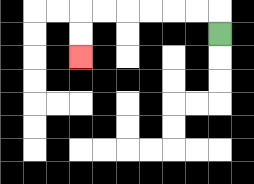{'start': '[9, 1]', 'end': '[3, 2]', 'path_directions': 'U,L,L,L,L,L,L,D,D', 'path_coordinates': '[[9, 1], [9, 0], [8, 0], [7, 0], [6, 0], [5, 0], [4, 0], [3, 0], [3, 1], [3, 2]]'}